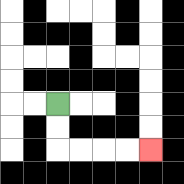{'start': '[2, 4]', 'end': '[6, 6]', 'path_directions': 'D,D,R,R,R,R', 'path_coordinates': '[[2, 4], [2, 5], [2, 6], [3, 6], [4, 6], [5, 6], [6, 6]]'}